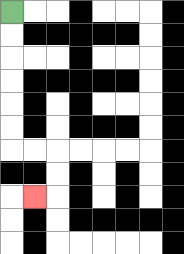{'start': '[0, 0]', 'end': '[1, 8]', 'path_directions': 'D,D,D,D,D,D,R,R,D,D,L', 'path_coordinates': '[[0, 0], [0, 1], [0, 2], [0, 3], [0, 4], [0, 5], [0, 6], [1, 6], [2, 6], [2, 7], [2, 8], [1, 8]]'}